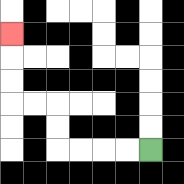{'start': '[6, 6]', 'end': '[0, 1]', 'path_directions': 'L,L,L,L,U,U,L,L,U,U,U', 'path_coordinates': '[[6, 6], [5, 6], [4, 6], [3, 6], [2, 6], [2, 5], [2, 4], [1, 4], [0, 4], [0, 3], [0, 2], [0, 1]]'}